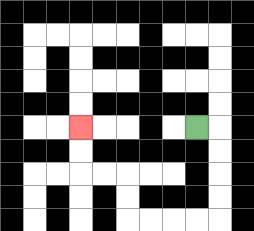{'start': '[8, 5]', 'end': '[3, 5]', 'path_directions': 'R,D,D,D,D,L,L,L,L,U,U,L,L,U,U', 'path_coordinates': '[[8, 5], [9, 5], [9, 6], [9, 7], [9, 8], [9, 9], [8, 9], [7, 9], [6, 9], [5, 9], [5, 8], [5, 7], [4, 7], [3, 7], [3, 6], [3, 5]]'}